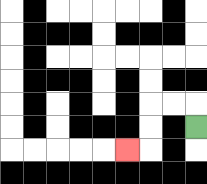{'start': '[8, 5]', 'end': '[5, 6]', 'path_directions': 'U,L,L,D,D,L', 'path_coordinates': '[[8, 5], [8, 4], [7, 4], [6, 4], [6, 5], [6, 6], [5, 6]]'}